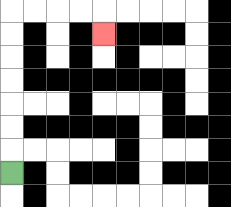{'start': '[0, 7]', 'end': '[4, 1]', 'path_directions': 'U,U,U,U,U,U,U,R,R,R,R,D', 'path_coordinates': '[[0, 7], [0, 6], [0, 5], [0, 4], [0, 3], [0, 2], [0, 1], [0, 0], [1, 0], [2, 0], [3, 0], [4, 0], [4, 1]]'}